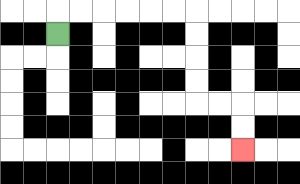{'start': '[2, 1]', 'end': '[10, 6]', 'path_directions': 'U,R,R,R,R,R,R,D,D,D,D,R,R,D,D', 'path_coordinates': '[[2, 1], [2, 0], [3, 0], [4, 0], [5, 0], [6, 0], [7, 0], [8, 0], [8, 1], [8, 2], [8, 3], [8, 4], [9, 4], [10, 4], [10, 5], [10, 6]]'}